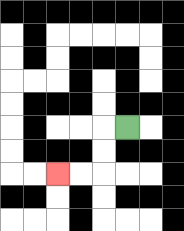{'start': '[5, 5]', 'end': '[2, 7]', 'path_directions': 'L,D,D,L,L', 'path_coordinates': '[[5, 5], [4, 5], [4, 6], [4, 7], [3, 7], [2, 7]]'}